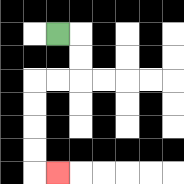{'start': '[2, 1]', 'end': '[2, 7]', 'path_directions': 'R,D,D,L,L,D,D,D,D,R', 'path_coordinates': '[[2, 1], [3, 1], [3, 2], [3, 3], [2, 3], [1, 3], [1, 4], [1, 5], [1, 6], [1, 7], [2, 7]]'}